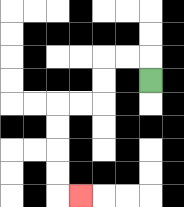{'start': '[6, 3]', 'end': '[3, 8]', 'path_directions': 'U,L,L,D,D,L,L,D,D,D,D,R', 'path_coordinates': '[[6, 3], [6, 2], [5, 2], [4, 2], [4, 3], [4, 4], [3, 4], [2, 4], [2, 5], [2, 6], [2, 7], [2, 8], [3, 8]]'}